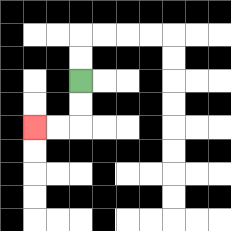{'start': '[3, 3]', 'end': '[1, 5]', 'path_directions': 'D,D,L,L', 'path_coordinates': '[[3, 3], [3, 4], [3, 5], [2, 5], [1, 5]]'}